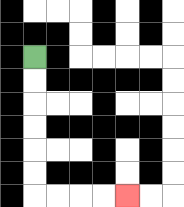{'start': '[1, 2]', 'end': '[5, 8]', 'path_directions': 'D,D,D,D,D,D,R,R,R,R', 'path_coordinates': '[[1, 2], [1, 3], [1, 4], [1, 5], [1, 6], [1, 7], [1, 8], [2, 8], [3, 8], [4, 8], [5, 8]]'}